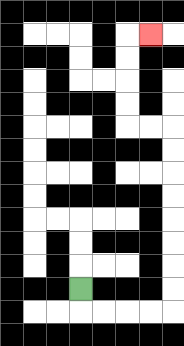{'start': '[3, 12]', 'end': '[6, 1]', 'path_directions': 'D,R,R,R,R,U,U,U,U,U,U,U,U,L,L,U,U,U,U,R', 'path_coordinates': '[[3, 12], [3, 13], [4, 13], [5, 13], [6, 13], [7, 13], [7, 12], [7, 11], [7, 10], [7, 9], [7, 8], [7, 7], [7, 6], [7, 5], [6, 5], [5, 5], [5, 4], [5, 3], [5, 2], [5, 1], [6, 1]]'}